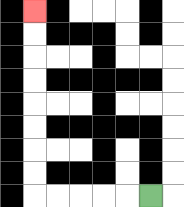{'start': '[6, 8]', 'end': '[1, 0]', 'path_directions': 'L,L,L,L,L,U,U,U,U,U,U,U,U', 'path_coordinates': '[[6, 8], [5, 8], [4, 8], [3, 8], [2, 8], [1, 8], [1, 7], [1, 6], [1, 5], [1, 4], [1, 3], [1, 2], [1, 1], [1, 0]]'}